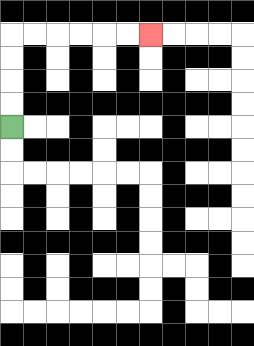{'start': '[0, 5]', 'end': '[6, 1]', 'path_directions': 'U,U,U,U,R,R,R,R,R,R', 'path_coordinates': '[[0, 5], [0, 4], [0, 3], [0, 2], [0, 1], [1, 1], [2, 1], [3, 1], [4, 1], [5, 1], [6, 1]]'}